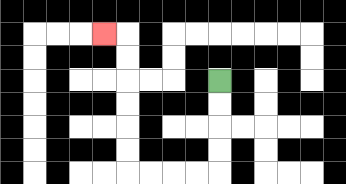{'start': '[9, 3]', 'end': '[4, 1]', 'path_directions': 'D,D,D,D,L,L,L,L,U,U,U,U,U,U,L', 'path_coordinates': '[[9, 3], [9, 4], [9, 5], [9, 6], [9, 7], [8, 7], [7, 7], [6, 7], [5, 7], [5, 6], [5, 5], [5, 4], [5, 3], [5, 2], [5, 1], [4, 1]]'}